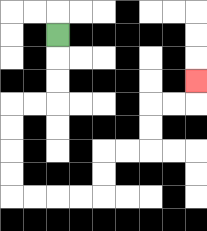{'start': '[2, 1]', 'end': '[8, 3]', 'path_directions': 'D,D,D,L,L,D,D,D,D,R,R,R,R,U,U,R,R,U,U,R,R,U', 'path_coordinates': '[[2, 1], [2, 2], [2, 3], [2, 4], [1, 4], [0, 4], [0, 5], [0, 6], [0, 7], [0, 8], [1, 8], [2, 8], [3, 8], [4, 8], [4, 7], [4, 6], [5, 6], [6, 6], [6, 5], [6, 4], [7, 4], [8, 4], [8, 3]]'}